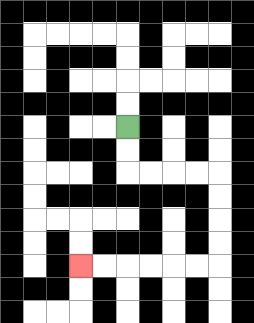{'start': '[5, 5]', 'end': '[3, 11]', 'path_directions': 'D,D,R,R,R,R,D,D,D,D,L,L,L,L,L,L', 'path_coordinates': '[[5, 5], [5, 6], [5, 7], [6, 7], [7, 7], [8, 7], [9, 7], [9, 8], [9, 9], [9, 10], [9, 11], [8, 11], [7, 11], [6, 11], [5, 11], [4, 11], [3, 11]]'}